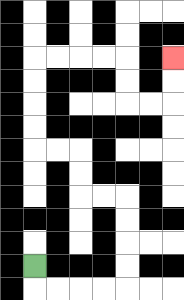{'start': '[1, 11]', 'end': '[7, 2]', 'path_directions': 'D,R,R,R,R,U,U,U,U,L,L,U,U,L,L,U,U,U,U,R,R,R,R,D,D,R,R,U,U', 'path_coordinates': '[[1, 11], [1, 12], [2, 12], [3, 12], [4, 12], [5, 12], [5, 11], [5, 10], [5, 9], [5, 8], [4, 8], [3, 8], [3, 7], [3, 6], [2, 6], [1, 6], [1, 5], [1, 4], [1, 3], [1, 2], [2, 2], [3, 2], [4, 2], [5, 2], [5, 3], [5, 4], [6, 4], [7, 4], [7, 3], [7, 2]]'}